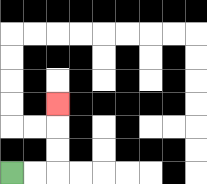{'start': '[0, 7]', 'end': '[2, 4]', 'path_directions': 'R,R,U,U,U', 'path_coordinates': '[[0, 7], [1, 7], [2, 7], [2, 6], [2, 5], [2, 4]]'}